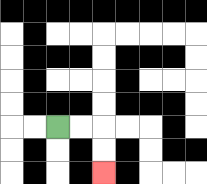{'start': '[2, 5]', 'end': '[4, 7]', 'path_directions': 'R,R,D,D', 'path_coordinates': '[[2, 5], [3, 5], [4, 5], [4, 6], [4, 7]]'}